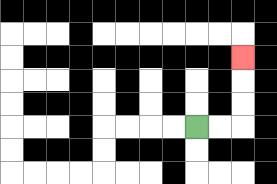{'start': '[8, 5]', 'end': '[10, 2]', 'path_directions': 'R,R,U,U,U', 'path_coordinates': '[[8, 5], [9, 5], [10, 5], [10, 4], [10, 3], [10, 2]]'}